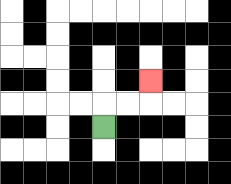{'start': '[4, 5]', 'end': '[6, 3]', 'path_directions': 'U,R,R,U', 'path_coordinates': '[[4, 5], [4, 4], [5, 4], [6, 4], [6, 3]]'}